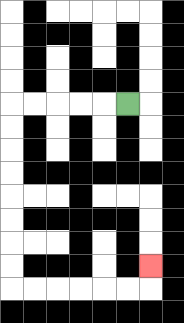{'start': '[5, 4]', 'end': '[6, 11]', 'path_directions': 'L,L,L,L,L,D,D,D,D,D,D,D,D,R,R,R,R,R,R,U', 'path_coordinates': '[[5, 4], [4, 4], [3, 4], [2, 4], [1, 4], [0, 4], [0, 5], [0, 6], [0, 7], [0, 8], [0, 9], [0, 10], [0, 11], [0, 12], [1, 12], [2, 12], [3, 12], [4, 12], [5, 12], [6, 12], [6, 11]]'}